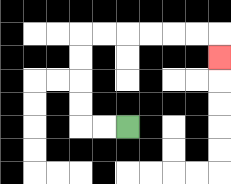{'start': '[5, 5]', 'end': '[9, 2]', 'path_directions': 'L,L,U,U,U,U,R,R,R,R,R,R,D', 'path_coordinates': '[[5, 5], [4, 5], [3, 5], [3, 4], [3, 3], [3, 2], [3, 1], [4, 1], [5, 1], [6, 1], [7, 1], [8, 1], [9, 1], [9, 2]]'}